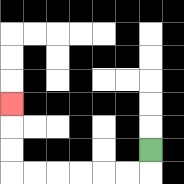{'start': '[6, 6]', 'end': '[0, 4]', 'path_directions': 'D,L,L,L,L,L,L,U,U,U', 'path_coordinates': '[[6, 6], [6, 7], [5, 7], [4, 7], [3, 7], [2, 7], [1, 7], [0, 7], [0, 6], [0, 5], [0, 4]]'}